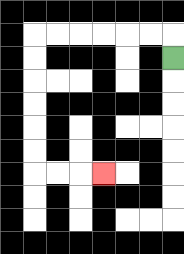{'start': '[7, 2]', 'end': '[4, 7]', 'path_directions': 'U,L,L,L,L,L,L,D,D,D,D,D,D,R,R,R', 'path_coordinates': '[[7, 2], [7, 1], [6, 1], [5, 1], [4, 1], [3, 1], [2, 1], [1, 1], [1, 2], [1, 3], [1, 4], [1, 5], [1, 6], [1, 7], [2, 7], [3, 7], [4, 7]]'}